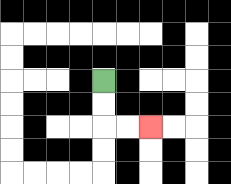{'start': '[4, 3]', 'end': '[6, 5]', 'path_directions': 'D,D,R,R', 'path_coordinates': '[[4, 3], [4, 4], [4, 5], [5, 5], [6, 5]]'}